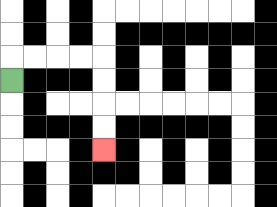{'start': '[0, 3]', 'end': '[4, 6]', 'path_directions': 'U,R,R,R,R,D,D,D,D', 'path_coordinates': '[[0, 3], [0, 2], [1, 2], [2, 2], [3, 2], [4, 2], [4, 3], [4, 4], [4, 5], [4, 6]]'}